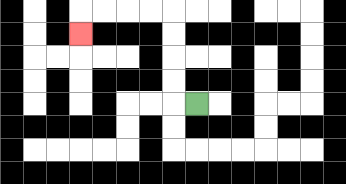{'start': '[8, 4]', 'end': '[3, 1]', 'path_directions': 'L,U,U,U,U,L,L,L,L,D', 'path_coordinates': '[[8, 4], [7, 4], [7, 3], [7, 2], [7, 1], [7, 0], [6, 0], [5, 0], [4, 0], [3, 0], [3, 1]]'}